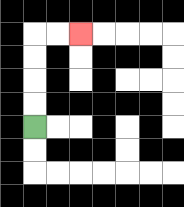{'start': '[1, 5]', 'end': '[3, 1]', 'path_directions': 'U,U,U,U,R,R', 'path_coordinates': '[[1, 5], [1, 4], [1, 3], [1, 2], [1, 1], [2, 1], [3, 1]]'}